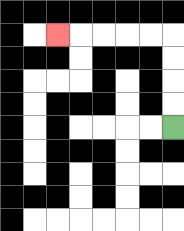{'start': '[7, 5]', 'end': '[2, 1]', 'path_directions': 'U,U,U,U,L,L,L,L,L', 'path_coordinates': '[[7, 5], [7, 4], [7, 3], [7, 2], [7, 1], [6, 1], [5, 1], [4, 1], [3, 1], [2, 1]]'}